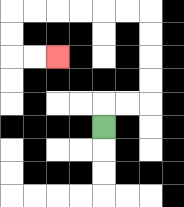{'start': '[4, 5]', 'end': '[2, 2]', 'path_directions': 'U,R,R,U,U,U,U,L,L,L,L,L,L,D,D,R,R', 'path_coordinates': '[[4, 5], [4, 4], [5, 4], [6, 4], [6, 3], [6, 2], [6, 1], [6, 0], [5, 0], [4, 0], [3, 0], [2, 0], [1, 0], [0, 0], [0, 1], [0, 2], [1, 2], [2, 2]]'}